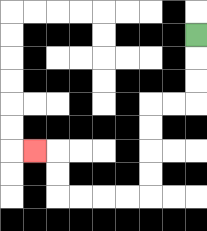{'start': '[8, 1]', 'end': '[1, 6]', 'path_directions': 'D,D,D,L,L,D,D,D,D,L,L,L,L,U,U,L', 'path_coordinates': '[[8, 1], [8, 2], [8, 3], [8, 4], [7, 4], [6, 4], [6, 5], [6, 6], [6, 7], [6, 8], [5, 8], [4, 8], [3, 8], [2, 8], [2, 7], [2, 6], [1, 6]]'}